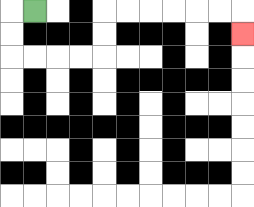{'start': '[1, 0]', 'end': '[10, 1]', 'path_directions': 'L,D,D,R,R,R,R,U,U,R,R,R,R,R,R,D', 'path_coordinates': '[[1, 0], [0, 0], [0, 1], [0, 2], [1, 2], [2, 2], [3, 2], [4, 2], [4, 1], [4, 0], [5, 0], [6, 0], [7, 0], [8, 0], [9, 0], [10, 0], [10, 1]]'}